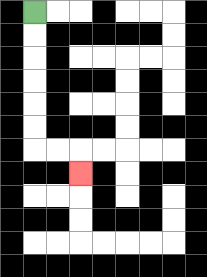{'start': '[1, 0]', 'end': '[3, 7]', 'path_directions': 'D,D,D,D,D,D,R,R,D', 'path_coordinates': '[[1, 0], [1, 1], [1, 2], [1, 3], [1, 4], [1, 5], [1, 6], [2, 6], [3, 6], [3, 7]]'}